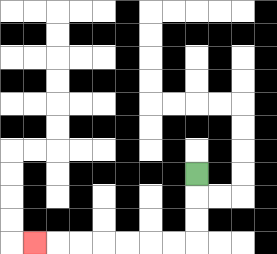{'start': '[8, 7]', 'end': '[1, 10]', 'path_directions': 'D,D,D,L,L,L,L,L,L,L', 'path_coordinates': '[[8, 7], [8, 8], [8, 9], [8, 10], [7, 10], [6, 10], [5, 10], [4, 10], [3, 10], [2, 10], [1, 10]]'}